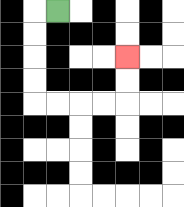{'start': '[2, 0]', 'end': '[5, 2]', 'path_directions': 'L,D,D,D,D,R,R,R,R,U,U', 'path_coordinates': '[[2, 0], [1, 0], [1, 1], [1, 2], [1, 3], [1, 4], [2, 4], [3, 4], [4, 4], [5, 4], [5, 3], [5, 2]]'}